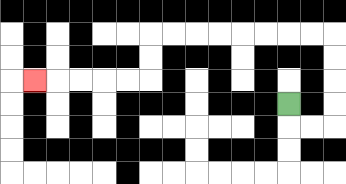{'start': '[12, 4]', 'end': '[1, 3]', 'path_directions': 'D,R,R,U,U,U,U,L,L,L,L,L,L,L,L,D,D,L,L,L,L,L', 'path_coordinates': '[[12, 4], [12, 5], [13, 5], [14, 5], [14, 4], [14, 3], [14, 2], [14, 1], [13, 1], [12, 1], [11, 1], [10, 1], [9, 1], [8, 1], [7, 1], [6, 1], [6, 2], [6, 3], [5, 3], [4, 3], [3, 3], [2, 3], [1, 3]]'}